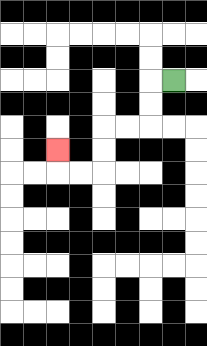{'start': '[7, 3]', 'end': '[2, 6]', 'path_directions': 'L,D,D,L,L,D,D,L,L,U', 'path_coordinates': '[[7, 3], [6, 3], [6, 4], [6, 5], [5, 5], [4, 5], [4, 6], [4, 7], [3, 7], [2, 7], [2, 6]]'}